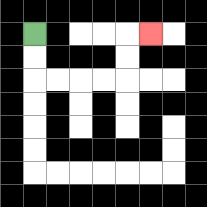{'start': '[1, 1]', 'end': '[6, 1]', 'path_directions': 'D,D,R,R,R,R,U,U,R', 'path_coordinates': '[[1, 1], [1, 2], [1, 3], [2, 3], [3, 3], [4, 3], [5, 3], [5, 2], [5, 1], [6, 1]]'}